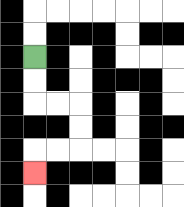{'start': '[1, 2]', 'end': '[1, 7]', 'path_directions': 'D,D,R,R,D,D,L,L,D', 'path_coordinates': '[[1, 2], [1, 3], [1, 4], [2, 4], [3, 4], [3, 5], [3, 6], [2, 6], [1, 6], [1, 7]]'}